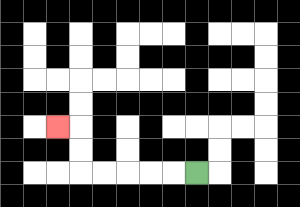{'start': '[8, 7]', 'end': '[2, 5]', 'path_directions': 'L,L,L,L,L,U,U,L', 'path_coordinates': '[[8, 7], [7, 7], [6, 7], [5, 7], [4, 7], [3, 7], [3, 6], [3, 5], [2, 5]]'}